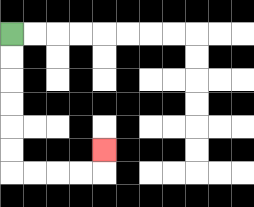{'start': '[0, 1]', 'end': '[4, 6]', 'path_directions': 'D,D,D,D,D,D,R,R,R,R,U', 'path_coordinates': '[[0, 1], [0, 2], [0, 3], [0, 4], [0, 5], [0, 6], [0, 7], [1, 7], [2, 7], [3, 7], [4, 7], [4, 6]]'}